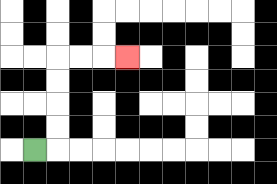{'start': '[1, 6]', 'end': '[5, 2]', 'path_directions': 'R,U,U,U,U,R,R,R', 'path_coordinates': '[[1, 6], [2, 6], [2, 5], [2, 4], [2, 3], [2, 2], [3, 2], [4, 2], [5, 2]]'}